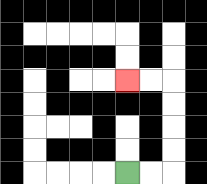{'start': '[5, 7]', 'end': '[5, 3]', 'path_directions': 'R,R,U,U,U,U,L,L', 'path_coordinates': '[[5, 7], [6, 7], [7, 7], [7, 6], [7, 5], [7, 4], [7, 3], [6, 3], [5, 3]]'}